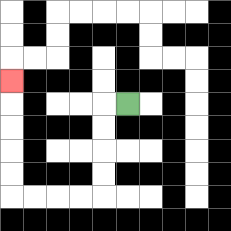{'start': '[5, 4]', 'end': '[0, 3]', 'path_directions': 'L,D,D,D,D,L,L,L,L,U,U,U,U,U', 'path_coordinates': '[[5, 4], [4, 4], [4, 5], [4, 6], [4, 7], [4, 8], [3, 8], [2, 8], [1, 8], [0, 8], [0, 7], [0, 6], [0, 5], [0, 4], [0, 3]]'}